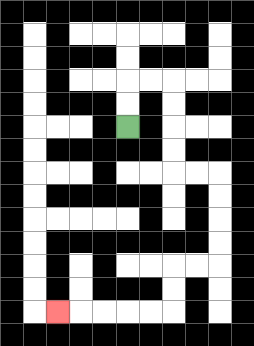{'start': '[5, 5]', 'end': '[2, 13]', 'path_directions': 'U,U,R,R,D,D,D,D,R,R,D,D,D,D,L,L,D,D,L,L,L,L,L', 'path_coordinates': '[[5, 5], [5, 4], [5, 3], [6, 3], [7, 3], [7, 4], [7, 5], [7, 6], [7, 7], [8, 7], [9, 7], [9, 8], [9, 9], [9, 10], [9, 11], [8, 11], [7, 11], [7, 12], [7, 13], [6, 13], [5, 13], [4, 13], [3, 13], [2, 13]]'}